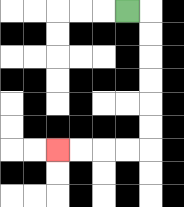{'start': '[5, 0]', 'end': '[2, 6]', 'path_directions': 'R,D,D,D,D,D,D,L,L,L,L', 'path_coordinates': '[[5, 0], [6, 0], [6, 1], [6, 2], [6, 3], [6, 4], [6, 5], [6, 6], [5, 6], [4, 6], [3, 6], [2, 6]]'}